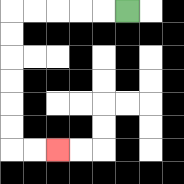{'start': '[5, 0]', 'end': '[2, 6]', 'path_directions': 'L,L,L,L,L,D,D,D,D,D,D,R,R', 'path_coordinates': '[[5, 0], [4, 0], [3, 0], [2, 0], [1, 0], [0, 0], [0, 1], [0, 2], [0, 3], [0, 4], [0, 5], [0, 6], [1, 6], [2, 6]]'}